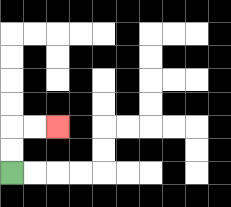{'start': '[0, 7]', 'end': '[2, 5]', 'path_directions': 'U,U,R,R', 'path_coordinates': '[[0, 7], [0, 6], [0, 5], [1, 5], [2, 5]]'}